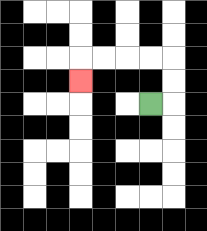{'start': '[6, 4]', 'end': '[3, 3]', 'path_directions': 'R,U,U,L,L,L,L,D', 'path_coordinates': '[[6, 4], [7, 4], [7, 3], [7, 2], [6, 2], [5, 2], [4, 2], [3, 2], [3, 3]]'}